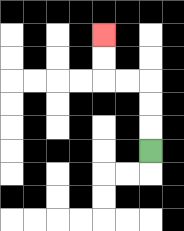{'start': '[6, 6]', 'end': '[4, 1]', 'path_directions': 'U,U,U,L,L,U,U', 'path_coordinates': '[[6, 6], [6, 5], [6, 4], [6, 3], [5, 3], [4, 3], [4, 2], [4, 1]]'}